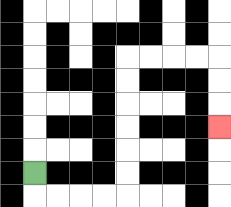{'start': '[1, 7]', 'end': '[9, 5]', 'path_directions': 'D,R,R,R,R,U,U,U,U,U,U,R,R,R,R,D,D,D', 'path_coordinates': '[[1, 7], [1, 8], [2, 8], [3, 8], [4, 8], [5, 8], [5, 7], [5, 6], [5, 5], [5, 4], [5, 3], [5, 2], [6, 2], [7, 2], [8, 2], [9, 2], [9, 3], [9, 4], [9, 5]]'}